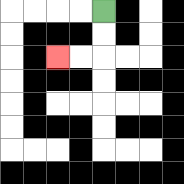{'start': '[4, 0]', 'end': '[2, 2]', 'path_directions': 'D,D,L,L', 'path_coordinates': '[[4, 0], [4, 1], [4, 2], [3, 2], [2, 2]]'}